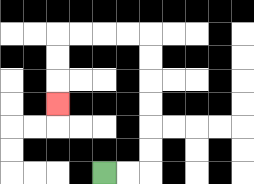{'start': '[4, 7]', 'end': '[2, 4]', 'path_directions': 'R,R,U,U,U,U,U,U,L,L,L,L,D,D,D', 'path_coordinates': '[[4, 7], [5, 7], [6, 7], [6, 6], [6, 5], [6, 4], [6, 3], [6, 2], [6, 1], [5, 1], [4, 1], [3, 1], [2, 1], [2, 2], [2, 3], [2, 4]]'}